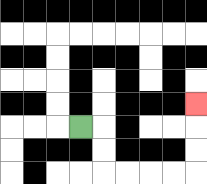{'start': '[3, 5]', 'end': '[8, 4]', 'path_directions': 'R,D,D,R,R,R,R,U,U,U', 'path_coordinates': '[[3, 5], [4, 5], [4, 6], [4, 7], [5, 7], [6, 7], [7, 7], [8, 7], [8, 6], [8, 5], [8, 4]]'}